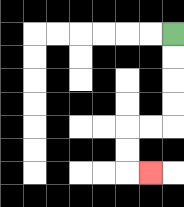{'start': '[7, 1]', 'end': '[6, 7]', 'path_directions': 'D,D,D,D,L,L,D,D,R', 'path_coordinates': '[[7, 1], [7, 2], [7, 3], [7, 4], [7, 5], [6, 5], [5, 5], [5, 6], [5, 7], [6, 7]]'}